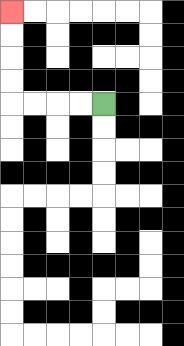{'start': '[4, 4]', 'end': '[0, 0]', 'path_directions': 'L,L,L,L,U,U,U,U', 'path_coordinates': '[[4, 4], [3, 4], [2, 4], [1, 4], [0, 4], [0, 3], [0, 2], [0, 1], [0, 0]]'}